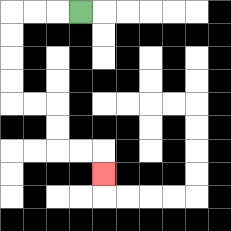{'start': '[3, 0]', 'end': '[4, 7]', 'path_directions': 'L,L,L,D,D,D,D,R,R,D,D,R,R,D', 'path_coordinates': '[[3, 0], [2, 0], [1, 0], [0, 0], [0, 1], [0, 2], [0, 3], [0, 4], [1, 4], [2, 4], [2, 5], [2, 6], [3, 6], [4, 6], [4, 7]]'}